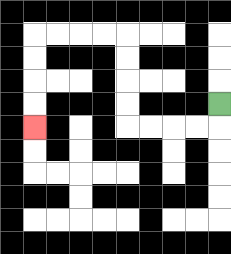{'start': '[9, 4]', 'end': '[1, 5]', 'path_directions': 'D,L,L,L,L,U,U,U,U,L,L,L,L,D,D,D,D', 'path_coordinates': '[[9, 4], [9, 5], [8, 5], [7, 5], [6, 5], [5, 5], [5, 4], [5, 3], [5, 2], [5, 1], [4, 1], [3, 1], [2, 1], [1, 1], [1, 2], [1, 3], [1, 4], [1, 5]]'}